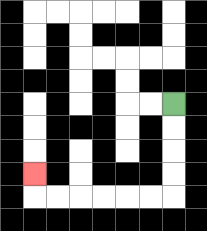{'start': '[7, 4]', 'end': '[1, 7]', 'path_directions': 'D,D,D,D,L,L,L,L,L,L,U', 'path_coordinates': '[[7, 4], [7, 5], [7, 6], [7, 7], [7, 8], [6, 8], [5, 8], [4, 8], [3, 8], [2, 8], [1, 8], [1, 7]]'}